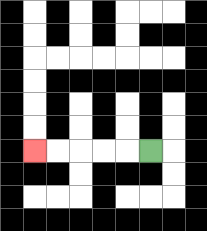{'start': '[6, 6]', 'end': '[1, 6]', 'path_directions': 'L,L,L,L,L', 'path_coordinates': '[[6, 6], [5, 6], [4, 6], [3, 6], [2, 6], [1, 6]]'}